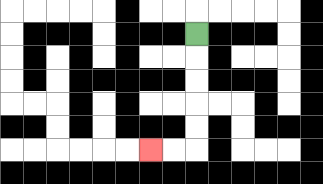{'start': '[8, 1]', 'end': '[6, 6]', 'path_directions': 'D,D,D,D,D,L,L', 'path_coordinates': '[[8, 1], [8, 2], [8, 3], [8, 4], [8, 5], [8, 6], [7, 6], [6, 6]]'}